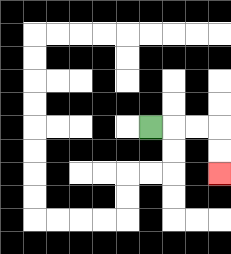{'start': '[6, 5]', 'end': '[9, 7]', 'path_directions': 'R,R,R,D,D', 'path_coordinates': '[[6, 5], [7, 5], [8, 5], [9, 5], [9, 6], [9, 7]]'}